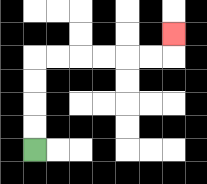{'start': '[1, 6]', 'end': '[7, 1]', 'path_directions': 'U,U,U,U,R,R,R,R,R,R,U', 'path_coordinates': '[[1, 6], [1, 5], [1, 4], [1, 3], [1, 2], [2, 2], [3, 2], [4, 2], [5, 2], [6, 2], [7, 2], [7, 1]]'}